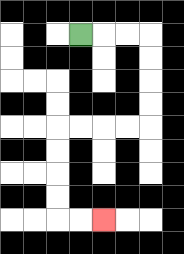{'start': '[3, 1]', 'end': '[4, 9]', 'path_directions': 'R,R,R,D,D,D,D,L,L,L,L,D,D,D,D,R,R', 'path_coordinates': '[[3, 1], [4, 1], [5, 1], [6, 1], [6, 2], [6, 3], [6, 4], [6, 5], [5, 5], [4, 5], [3, 5], [2, 5], [2, 6], [2, 7], [2, 8], [2, 9], [3, 9], [4, 9]]'}